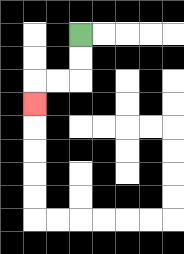{'start': '[3, 1]', 'end': '[1, 4]', 'path_directions': 'D,D,L,L,D', 'path_coordinates': '[[3, 1], [3, 2], [3, 3], [2, 3], [1, 3], [1, 4]]'}